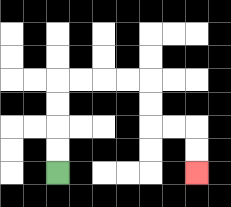{'start': '[2, 7]', 'end': '[8, 7]', 'path_directions': 'U,U,U,U,R,R,R,R,D,D,R,R,D,D', 'path_coordinates': '[[2, 7], [2, 6], [2, 5], [2, 4], [2, 3], [3, 3], [4, 3], [5, 3], [6, 3], [6, 4], [6, 5], [7, 5], [8, 5], [8, 6], [8, 7]]'}